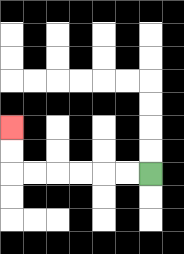{'start': '[6, 7]', 'end': '[0, 5]', 'path_directions': 'L,L,L,L,L,L,U,U', 'path_coordinates': '[[6, 7], [5, 7], [4, 7], [3, 7], [2, 7], [1, 7], [0, 7], [0, 6], [0, 5]]'}